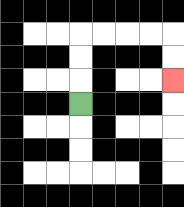{'start': '[3, 4]', 'end': '[7, 3]', 'path_directions': 'U,U,U,R,R,R,R,D,D', 'path_coordinates': '[[3, 4], [3, 3], [3, 2], [3, 1], [4, 1], [5, 1], [6, 1], [7, 1], [7, 2], [7, 3]]'}